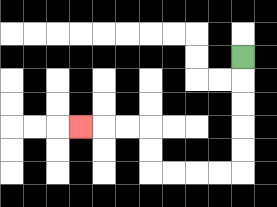{'start': '[10, 2]', 'end': '[3, 5]', 'path_directions': 'D,D,D,D,D,L,L,L,L,U,U,L,L,L', 'path_coordinates': '[[10, 2], [10, 3], [10, 4], [10, 5], [10, 6], [10, 7], [9, 7], [8, 7], [7, 7], [6, 7], [6, 6], [6, 5], [5, 5], [4, 5], [3, 5]]'}